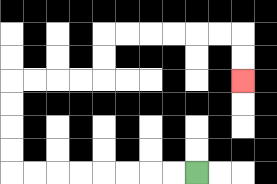{'start': '[8, 7]', 'end': '[10, 3]', 'path_directions': 'L,L,L,L,L,L,L,L,U,U,U,U,R,R,R,R,U,U,R,R,R,R,R,R,D,D', 'path_coordinates': '[[8, 7], [7, 7], [6, 7], [5, 7], [4, 7], [3, 7], [2, 7], [1, 7], [0, 7], [0, 6], [0, 5], [0, 4], [0, 3], [1, 3], [2, 3], [3, 3], [4, 3], [4, 2], [4, 1], [5, 1], [6, 1], [7, 1], [8, 1], [9, 1], [10, 1], [10, 2], [10, 3]]'}